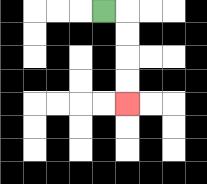{'start': '[4, 0]', 'end': '[5, 4]', 'path_directions': 'R,D,D,D,D', 'path_coordinates': '[[4, 0], [5, 0], [5, 1], [5, 2], [5, 3], [5, 4]]'}